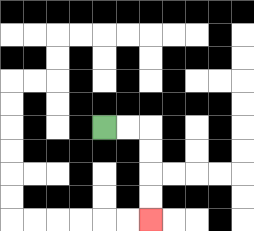{'start': '[4, 5]', 'end': '[6, 9]', 'path_directions': 'R,R,D,D,D,D', 'path_coordinates': '[[4, 5], [5, 5], [6, 5], [6, 6], [6, 7], [6, 8], [6, 9]]'}